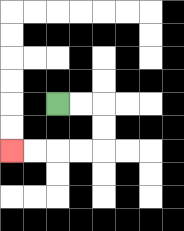{'start': '[2, 4]', 'end': '[0, 6]', 'path_directions': 'R,R,D,D,L,L,L,L', 'path_coordinates': '[[2, 4], [3, 4], [4, 4], [4, 5], [4, 6], [3, 6], [2, 6], [1, 6], [0, 6]]'}